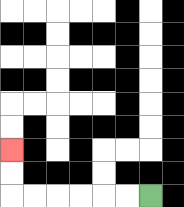{'start': '[6, 8]', 'end': '[0, 6]', 'path_directions': 'L,L,L,L,L,L,U,U', 'path_coordinates': '[[6, 8], [5, 8], [4, 8], [3, 8], [2, 8], [1, 8], [0, 8], [0, 7], [0, 6]]'}